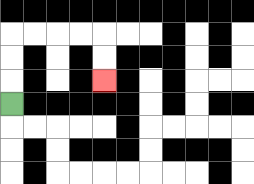{'start': '[0, 4]', 'end': '[4, 3]', 'path_directions': 'U,U,U,R,R,R,R,D,D', 'path_coordinates': '[[0, 4], [0, 3], [0, 2], [0, 1], [1, 1], [2, 1], [3, 1], [4, 1], [4, 2], [4, 3]]'}